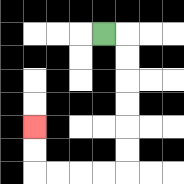{'start': '[4, 1]', 'end': '[1, 5]', 'path_directions': 'R,D,D,D,D,D,D,L,L,L,L,U,U', 'path_coordinates': '[[4, 1], [5, 1], [5, 2], [5, 3], [5, 4], [5, 5], [5, 6], [5, 7], [4, 7], [3, 7], [2, 7], [1, 7], [1, 6], [1, 5]]'}